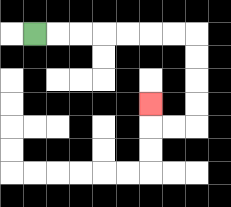{'start': '[1, 1]', 'end': '[6, 4]', 'path_directions': 'R,R,R,R,R,R,R,D,D,D,D,L,L,U', 'path_coordinates': '[[1, 1], [2, 1], [3, 1], [4, 1], [5, 1], [6, 1], [7, 1], [8, 1], [8, 2], [8, 3], [8, 4], [8, 5], [7, 5], [6, 5], [6, 4]]'}